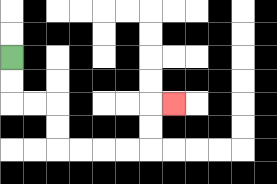{'start': '[0, 2]', 'end': '[7, 4]', 'path_directions': 'D,D,R,R,D,D,R,R,R,R,U,U,R', 'path_coordinates': '[[0, 2], [0, 3], [0, 4], [1, 4], [2, 4], [2, 5], [2, 6], [3, 6], [4, 6], [5, 6], [6, 6], [6, 5], [6, 4], [7, 4]]'}